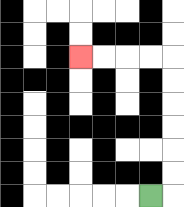{'start': '[6, 8]', 'end': '[3, 2]', 'path_directions': 'R,U,U,U,U,U,U,L,L,L,L', 'path_coordinates': '[[6, 8], [7, 8], [7, 7], [7, 6], [7, 5], [7, 4], [7, 3], [7, 2], [6, 2], [5, 2], [4, 2], [3, 2]]'}